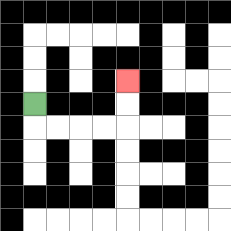{'start': '[1, 4]', 'end': '[5, 3]', 'path_directions': 'D,R,R,R,R,U,U', 'path_coordinates': '[[1, 4], [1, 5], [2, 5], [3, 5], [4, 5], [5, 5], [5, 4], [5, 3]]'}